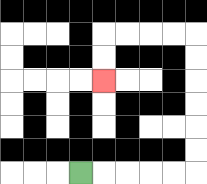{'start': '[3, 7]', 'end': '[4, 3]', 'path_directions': 'R,R,R,R,R,U,U,U,U,U,U,L,L,L,L,D,D', 'path_coordinates': '[[3, 7], [4, 7], [5, 7], [6, 7], [7, 7], [8, 7], [8, 6], [8, 5], [8, 4], [8, 3], [8, 2], [8, 1], [7, 1], [6, 1], [5, 1], [4, 1], [4, 2], [4, 3]]'}